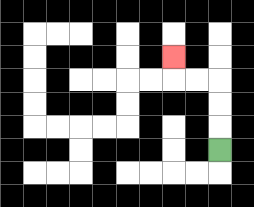{'start': '[9, 6]', 'end': '[7, 2]', 'path_directions': 'U,U,U,L,L,U', 'path_coordinates': '[[9, 6], [9, 5], [9, 4], [9, 3], [8, 3], [7, 3], [7, 2]]'}